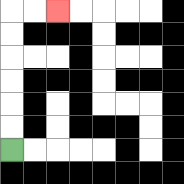{'start': '[0, 6]', 'end': '[2, 0]', 'path_directions': 'U,U,U,U,U,U,R,R', 'path_coordinates': '[[0, 6], [0, 5], [0, 4], [0, 3], [0, 2], [0, 1], [0, 0], [1, 0], [2, 0]]'}